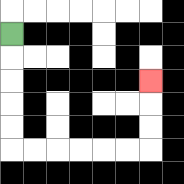{'start': '[0, 1]', 'end': '[6, 3]', 'path_directions': 'D,D,D,D,D,R,R,R,R,R,R,U,U,U', 'path_coordinates': '[[0, 1], [0, 2], [0, 3], [0, 4], [0, 5], [0, 6], [1, 6], [2, 6], [3, 6], [4, 6], [5, 6], [6, 6], [6, 5], [6, 4], [6, 3]]'}